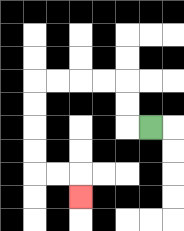{'start': '[6, 5]', 'end': '[3, 8]', 'path_directions': 'L,U,U,L,L,L,L,D,D,D,D,R,R,D', 'path_coordinates': '[[6, 5], [5, 5], [5, 4], [5, 3], [4, 3], [3, 3], [2, 3], [1, 3], [1, 4], [1, 5], [1, 6], [1, 7], [2, 7], [3, 7], [3, 8]]'}